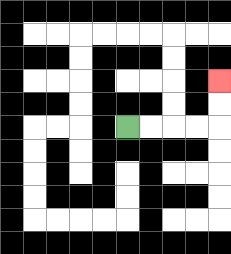{'start': '[5, 5]', 'end': '[9, 3]', 'path_directions': 'R,R,R,R,U,U', 'path_coordinates': '[[5, 5], [6, 5], [7, 5], [8, 5], [9, 5], [9, 4], [9, 3]]'}